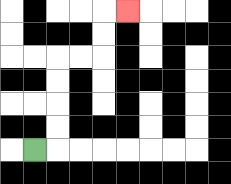{'start': '[1, 6]', 'end': '[5, 0]', 'path_directions': 'R,U,U,U,U,R,R,U,U,R', 'path_coordinates': '[[1, 6], [2, 6], [2, 5], [2, 4], [2, 3], [2, 2], [3, 2], [4, 2], [4, 1], [4, 0], [5, 0]]'}